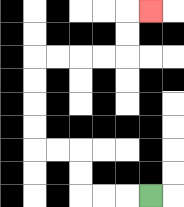{'start': '[6, 8]', 'end': '[6, 0]', 'path_directions': 'L,L,L,U,U,L,L,U,U,U,U,R,R,R,R,U,U,R', 'path_coordinates': '[[6, 8], [5, 8], [4, 8], [3, 8], [3, 7], [3, 6], [2, 6], [1, 6], [1, 5], [1, 4], [1, 3], [1, 2], [2, 2], [3, 2], [4, 2], [5, 2], [5, 1], [5, 0], [6, 0]]'}